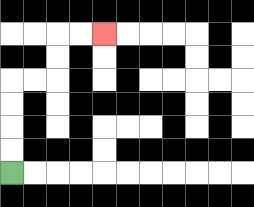{'start': '[0, 7]', 'end': '[4, 1]', 'path_directions': 'U,U,U,U,R,R,U,U,R,R', 'path_coordinates': '[[0, 7], [0, 6], [0, 5], [0, 4], [0, 3], [1, 3], [2, 3], [2, 2], [2, 1], [3, 1], [4, 1]]'}